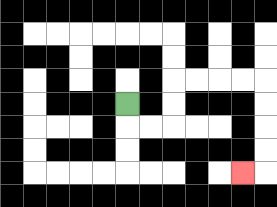{'start': '[5, 4]', 'end': '[10, 7]', 'path_directions': 'D,R,R,U,U,R,R,R,R,D,D,D,D,L', 'path_coordinates': '[[5, 4], [5, 5], [6, 5], [7, 5], [7, 4], [7, 3], [8, 3], [9, 3], [10, 3], [11, 3], [11, 4], [11, 5], [11, 6], [11, 7], [10, 7]]'}